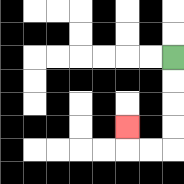{'start': '[7, 2]', 'end': '[5, 5]', 'path_directions': 'D,D,D,D,L,L,U', 'path_coordinates': '[[7, 2], [7, 3], [7, 4], [7, 5], [7, 6], [6, 6], [5, 6], [5, 5]]'}